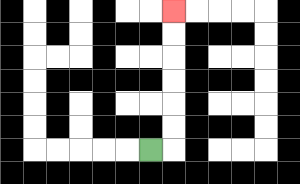{'start': '[6, 6]', 'end': '[7, 0]', 'path_directions': 'R,U,U,U,U,U,U', 'path_coordinates': '[[6, 6], [7, 6], [7, 5], [7, 4], [7, 3], [7, 2], [7, 1], [7, 0]]'}